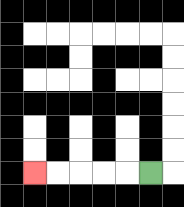{'start': '[6, 7]', 'end': '[1, 7]', 'path_directions': 'L,L,L,L,L', 'path_coordinates': '[[6, 7], [5, 7], [4, 7], [3, 7], [2, 7], [1, 7]]'}